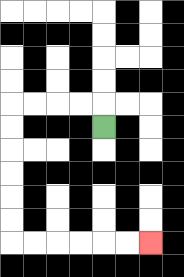{'start': '[4, 5]', 'end': '[6, 10]', 'path_directions': 'U,L,L,L,L,D,D,D,D,D,D,R,R,R,R,R,R', 'path_coordinates': '[[4, 5], [4, 4], [3, 4], [2, 4], [1, 4], [0, 4], [0, 5], [0, 6], [0, 7], [0, 8], [0, 9], [0, 10], [1, 10], [2, 10], [3, 10], [4, 10], [5, 10], [6, 10]]'}